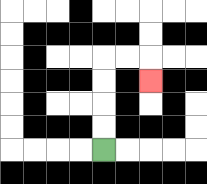{'start': '[4, 6]', 'end': '[6, 3]', 'path_directions': 'U,U,U,U,R,R,D', 'path_coordinates': '[[4, 6], [4, 5], [4, 4], [4, 3], [4, 2], [5, 2], [6, 2], [6, 3]]'}